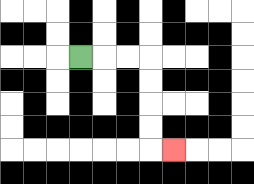{'start': '[3, 2]', 'end': '[7, 6]', 'path_directions': 'R,R,R,D,D,D,D,R', 'path_coordinates': '[[3, 2], [4, 2], [5, 2], [6, 2], [6, 3], [6, 4], [6, 5], [6, 6], [7, 6]]'}